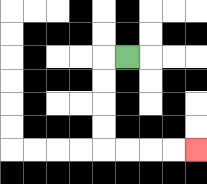{'start': '[5, 2]', 'end': '[8, 6]', 'path_directions': 'L,D,D,D,D,R,R,R,R', 'path_coordinates': '[[5, 2], [4, 2], [4, 3], [4, 4], [4, 5], [4, 6], [5, 6], [6, 6], [7, 6], [8, 6]]'}